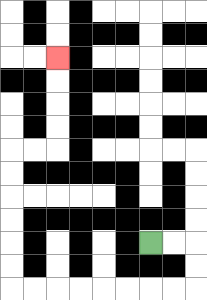{'start': '[6, 10]', 'end': '[2, 2]', 'path_directions': 'R,R,D,D,L,L,L,L,L,L,L,L,U,U,U,U,U,U,R,R,U,U,U,U', 'path_coordinates': '[[6, 10], [7, 10], [8, 10], [8, 11], [8, 12], [7, 12], [6, 12], [5, 12], [4, 12], [3, 12], [2, 12], [1, 12], [0, 12], [0, 11], [0, 10], [0, 9], [0, 8], [0, 7], [0, 6], [1, 6], [2, 6], [2, 5], [2, 4], [2, 3], [2, 2]]'}